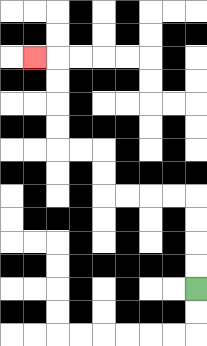{'start': '[8, 12]', 'end': '[1, 2]', 'path_directions': 'U,U,U,U,L,L,L,L,U,U,L,L,U,U,U,U,L', 'path_coordinates': '[[8, 12], [8, 11], [8, 10], [8, 9], [8, 8], [7, 8], [6, 8], [5, 8], [4, 8], [4, 7], [4, 6], [3, 6], [2, 6], [2, 5], [2, 4], [2, 3], [2, 2], [1, 2]]'}